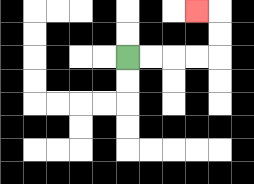{'start': '[5, 2]', 'end': '[8, 0]', 'path_directions': 'R,R,R,R,U,U,L', 'path_coordinates': '[[5, 2], [6, 2], [7, 2], [8, 2], [9, 2], [9, 1], [9, 0], [8, 0]]'}